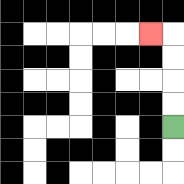{'start': '[7, 5]', 'end': '[6, 1]', 'path_directions': 'U,U,U,U,L', 'path_coordinates': '[[7, 5], [7, 4], [7, 3], [7, 2], [7, 1], [6, 1]]'}